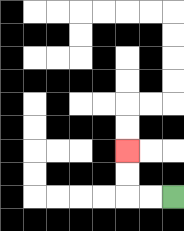{'start': '[7, 8]', 'end': '[5, 6]', 'path_directions': 'L,L,U,U', 'path_coordinates': '[[7, 8], [6, 8], [5, 8], [5, 7], [5, 6]]'}